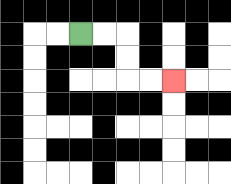{'start': '[3, 1]', 'end': '[7, 3]', 'path_directions': 'R,R,D,D,R,R', 'path_coordinates': '[[3, 1], [4, 1], [5, 1], [5, 2], [5, 3], [6, 3], [7, 3]]'}